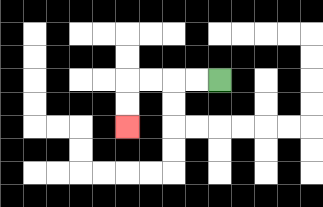{'start': '[9, 3]', 'end': '[5, 5]', 'path_directions': 'L,L,L,L,D,D', 'path_coordinates': '[[9, 3], [8, 3], [7, 3], [6, 3], [5, 3], [5, 4], [5, 5]]'}